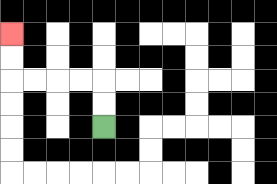{'start': '[4, 5]', 'end': '[0, 1]', 'path_directions': 'U,U,L,L,L,L,U,U', 'path_coordinates': '[[4, 5], [4, 4], [4, 3], [3, 3], [2, 3], [1, 3], [0, 3], [0, 2], [0, 1]]'}